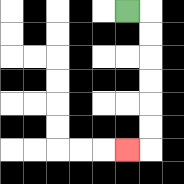{'start': '[5, 0]', 'end': '[5, 6]', 'path_directions': 'R,D,D,D,D,D,D,L', 'path_coordinates': '[[5, 0], [6, 0], [6, 1], [6, 2], [6, 3], [6, 4], [6, 5], [6, 6], [5, 6]]'}